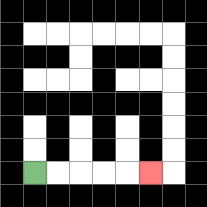{'start': '[1, 7]', 'end': '[6, 7]', 'path_directions': 'R,R,R,R,R', 'path_coordinates': '[[1, 7], [2, 7], [3, 7], [4, 7], [5, 7], [6, 7]]'}